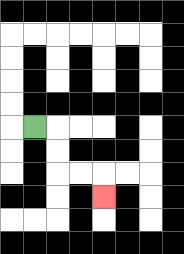{'start': '[1, 5]', 'end': '[4, 8]', 'path_directions': 'R,D,D,R,R,D', 'path_coordinates': '[[1, 5], [2, 5], [2, 6], [2, 7], [3, 7], [4, 7], [4, 8]]'}